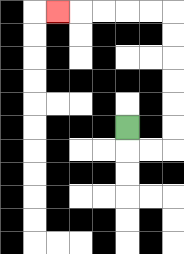{'start': '[5, 5]', 'end': '[2, 0]', 'path_directions': 'D,R,R,U,U,U,U,U,U,L,L,L,L,L', 'path_coordinates': '[[5, 5], [5, 6], [6, 6], [7, 6], [7, 5], [7, 4], [7, 3], [7, 2], [7, 1], [7, 0], [6, 0], [5, 0], [4, 0], [3, 0], [2, 0]]'}